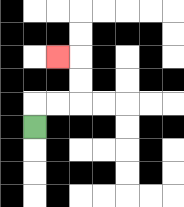{'start': '[1, 5]', 'end': '[2, 2]', 'path_directions': 'U,R,R,U,U,L', 'path_coordinates': '[[1, 5], [1, 4], [2, 4], [3, 4], [3, 3], [3, 2], [2, 2]]'}